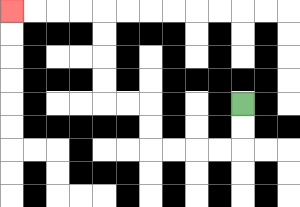{'start': '[10, 4]', 'end': '[0, 0]', 'path_directions': 'D,D,L,L,L,L,U,U,L,L,U,U,U,U,L,L,L,L', 'path_coordinates': '[[10, 4], [10, 5], [10, 6], [9, 6], [8, 6], [7, 6], [6, 6], [6, 5], [6, 4], [5, 4], [4, 4], [4, 3], [4, 2], [4, 1], [4, 0], [3, 0], [2, 0], [1, 0], [0, 0]]'}